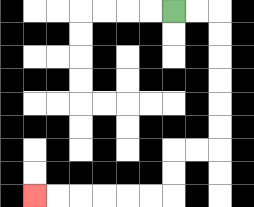{'start': '[7, 0]', 'end': '[1, 8]', 'path_directions': 'R,R,D,D,D,D,D,D,L,L,D,D,L,L,L,L,L,L', 'path_coordinates': '[[7, 0], [8, 0], [9, 0], [9, 1], [9, 2], [9, 3], [9, 4], [9, 5], [9, 6], [8, 6], [7, 6], [7, 7], [7, 8], [6, 8], [5, 8], [4, 8], [3, 8], [2, 8], [1, 8]]'}